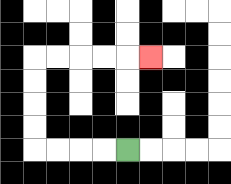{'start': '[5, 6]', 'end': '[6, 2]', 'path_directions': 'L,L,L,L,U,U,U,U,R,R,R,R,R', 'path_coordinates': '[[5, 6], [4, 6], [3, 6], [2, 6], [1, 6], [1, 5], [1, 4], [1, 3], [1, 2], [2, 2], [3, 2], [4, 2], [5, 2], [6, 2]]'}